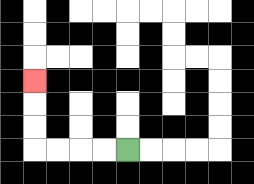{'start': '[5, 6]', 'end': '[1, 3]', 'path_directions': 'L,L,L,L,U,U,U', 'path_coordinates': '[[5, 6], [4, 6], [3, 6], [2, 6], [1, 6], [1, 5], [1, 4], [1, 3]]'}